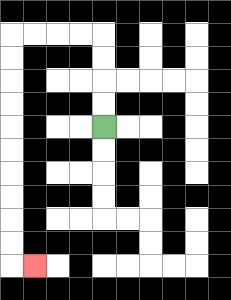{'start': '[4, 5]', 'end': '[1, 11]', 'path_directions': 'U,U,U,U,L,L,L,L,D,D,D,D,D,D,D,D,D,D,R', 'path_coordinates': '[[4, 5], [4, 4], [4, 3], [4, 2], [4, 1], [3, 1], [2, 1], [1, 1], [0, 1], [0, 2], [0, 3], [0, 4], [0, 5], [0, 6], [0, 7], [0, 8], [0, 9], [0, 10], [0, 11], [1, 11]]'}